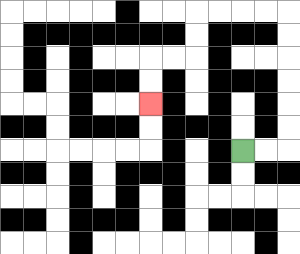{'start': '[10, 6]', 'end': '[6, 4]', 'path_directions': 'R,R,U,U,U,U,U,U,L,L,L,L,D,D,L,L,D,D', 'path_coordinates': '[[10, 6], [11, 6], [12, 6], [12, 5], [12, 4], [12, 3], [12, 2], [12, 1], [12, 0], [11, 0], [10, 0], [9, 0], [8, 0], [8, 1], [8, 2], [7, 2], [6, 2], [6, 3], [6, 4]]'}